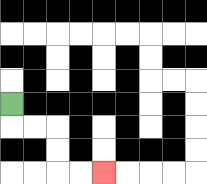{'start': '[0, 4]', 'end': '[4, 7]', 'path_directions': 'D,R,R,D,D,R,R', 'path_coordinates': '[[0, 4], [0, 5], [1, 5], [2, 5], [2, 6], [2, 7], [3, 7], [4, 7]]'}